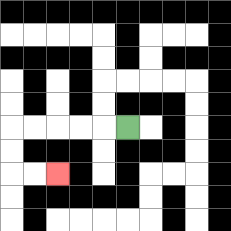{'start': '[5, 5]', 'end': '[2, 7]', 'path_directions': 'L,L,L,L,L,D,D,R,R', 'path_coordinates': '[[5, 5], [4, 5], [3, 5], [2, 5], [1, 5], [0, 5], [0, 6], [0, 7], [1, 7], [2, 7]]'}